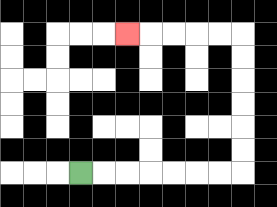{'start': '[3, 7]', 'end': '[5, 1]', 'path_directions': 'R,R,R,R,R,R,R,U,U,U,U,U,U,L,L,L,L,L', 'path_coordinates': '[[3, 7], [4, 7], [5, 7], [6, 7], [7, 7], [8, 7], [9, 7], [10, 7], [10, 6], [10, 5], [10, 4], [10, 3], [10, 2], [10, 1], [9, 1], [8, 1], [7, 1], [6, 1], [5, 1]]'}